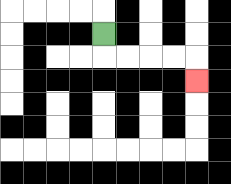{'start': '[4, 1]', 'end': '[8, 3]', 'path_directions': 'D,R,R,R,R,D', 'path_coordinates': '[[4, 1], [4, 2], [5, 2], [6, 2], [7, 2], [8, 2], [8, 3]]'}